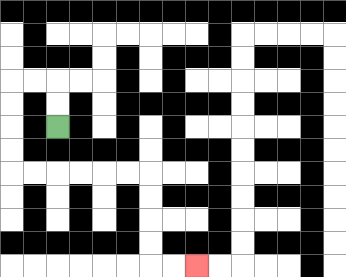{'start': '[2, 5]', 'end': '[8, 11]', 'path_directions': 'U,U,L,L,D,D,D,D,R,R,R,R,R,R,D,D,D,D,R,R', 'path_coordinates': '[[2, 5], [2, 4], [2, 3], [1, 3], [0, 3], [0, 4], [0, 5], [0, 6], [0, 7], [1, 7], [2, 7], [3, 7], [4, 7], [5, 7], [6, 7], [6, 8], [6, 9], [6, 10], [6, 11], [7, 11], [8, 11]]'}